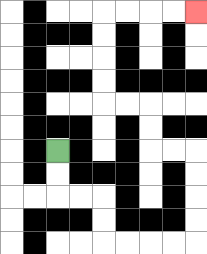{'start': '[2, 6]', 'end': '[8, 0]', 'path_directions': 'D,D,R,R,D,D,R,R,R,R,U,U,U,U,L,L,U,U,L,L,U,U,U,U,R,R,R,R', 'path_coordinates': '[[2, 6], [2, 7], [2, 8], [3, 8], [4, 8], [4, 9], [4, 10], [5, 10], [6, 10], [7, 10], [8, 10], [8, 9], [8, 8], [8, 7], [8, 6], [7, 6], [6, 6], [6, 5], [6, 4], [5, 4], [4, 4], [4, 3], [4, 2], [4, 1], [4, 0], [5, 0], [6, 0], [7, 0], [8, 0]]'}